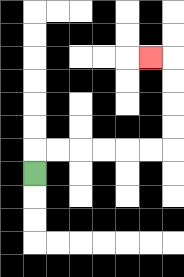{'start': '[1, 7]', 'end': '[6, 2]', 'path_directions': 'U,R,R,R,R,R,R,U,U,U,U,L', 'path_coordinates': '[[1, 7], [1, 6], [2, 6], [3, 6], [4, 6], [5, 6], [6, 6], [7, 6], [7, 5], [7, 4], [7, 3], [7, 2], [6, 2]]'}